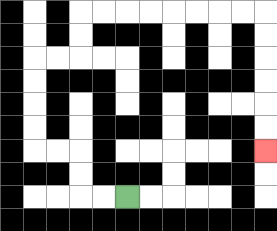{'start': '[5, 8]', 'end': '[11, 6]', 'path_directions': 'L,L,U,U,L,L,U,U,U,U,R,R,U,U,R,R,R,R,R,R,R,R,D,D,D,D,D,D', 'path_coordinates': '[[5, 8], [4, 8], [3, 8], [3, 7], [3, 6], [2, 6], [1, 6], [1, 5], [1, 4], [1, 3], [1, 2], [2, 2], [3, 2], [3, 1], [3, 0], [4, 0], [5, 0], [6, 0], [7, 0], [8, 0], [9, 0], [10, 0], [11, 0], [11, 1], [11, 2], [11, 3], [11, 4], [11, 5], [11, 6]]'}